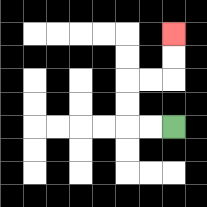{'start': '[7, 5]', 'end': '[7, 1]', 'path_directions': 'L,L,U,U,R,R,U,U', 'path_coordinates': '[[7, 5], [6, 5], [5, 5], [5, 4], [5, 3], [6, 3], [7, 3], [7, 2], [7, 1]]'}